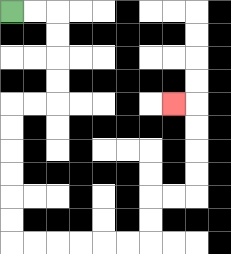{'start': '[0, 0]', 'end': '[7, 4]', 'path_directions': 'R,R,D,D,D,D,L,L,D,D,D,D,D,D,R,R,R,R,R,R,U,U,R,R,U,U,U,U,L', 'path_coordinates': '[[0, 0], [1, 0], [2, 0], [2, 1], [2, 2], [2, 3], [2, 4], [1, 4], [0, 4], [0, 5], [0, 6], [0, 7], [0, 8], [0, 9], [0, 10], [1, 10], [2, 10], [3, 10], [4, 10], [5, 10], [6, 10], [6, 9], [6, 8], [7, 8], [8, 8], [8, 7], [8, 6], [8, 5], [8, 4], [7, 4]]'}